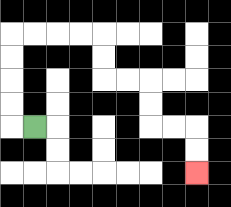{'start': '[1, 5]', 'end': '[8, 7]', 'path_directions': 'L,U,U,U,U,R,R,R,R,D,D,R,R,D,D,R,R,D,D', 'path_coordinates': '[[1, 5], [0, 5], [0, 4], [0, 3], [0, 2], [0, 1], [1, 1], [2, 1], [3, 1], [4, 1], [4, 2], [4, 3], [5, 3], [6, 3], [6, 4], [6, 5], [7, 5], [8, 5], [8, 6], [8, 7]]'}